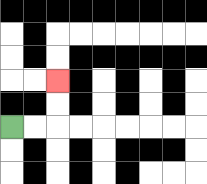{'start': '[0, 5]', 'end': '[2, 3]', 'path_directions': 'R,R,U,U', 'path_coordinates': '[[0, 5], [1, 5], [2, 5], [2, 4], [2, 3]]'}